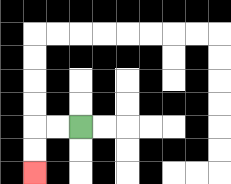{'start': '[3, 5]', 'end': '[1, 7]', 'path_directions': 'L,L,D,D', 'path_coordinates': '[[3, 5], [2, 5], [1, 5], [1, 6], [1, 7]]'}